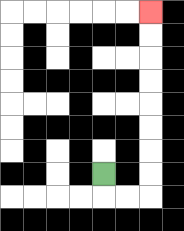{'start': '[4, 7]', 'end': '[6, 0]', 'path_directions': 'D,R,R,U,U,U,U,U,U,U,U', 'path_coordinates': '[[4, 7], [4, 8], [5, 8], [6, 8], [6, 7], [6, 6], [6, 5], [6, 4], [6, 3], [6, 2], [6, 1], [6, 0]]'}